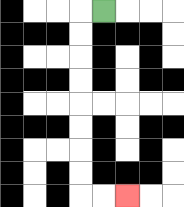{'start': '[4, 0]', 'end': '[5, 8]', 'path_directions': 'L,D,D,D,D,D,D,D,D,R,R', 'path_coordinates': '[[4, 0], [3, 0], [3, 1], [3, 2], [3, 3], [3, 4], [3, 5], [3, 6], [3, 7], [3, 8], [4, 8], [5, 8]]'}